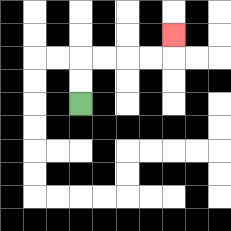{'start': '[3, 4]', 'end': '[7, 1]', 'path_directions': 'U,U,R,R,R,R,U', 'path_coordinates': '[[3, 4], [3, 3], [3, 2], [4, 2], [5, 2], [6, 2], [7, 2], [7, 1]]'}